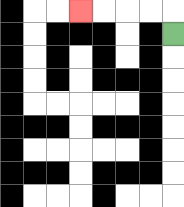{'start': '[7, 1]', 'end': '[3, 0]', 'path_directions': 'U,L,L,L,L', 'path_coordinates': '[[7, 1], [7, 0], [6, 0], [5, 0], [4, 0], [3, 0]]'}